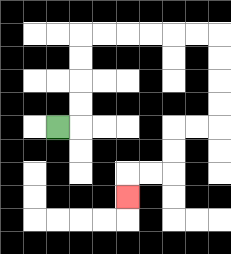{'start': '[2, 5]', 'end': '[5, 8]', 'path_directions': 'R,U,U,U,U,R,R,R,R,R,R,D,D,D,D,L,L,D,D,L,L,D', 'path_coordinates': '[[2, 5], [3, 5], [3, 4], [3, 3], [3, 2], [3, 1], [4, 1], [5, 1], [6, 1], [7, 1], [8, 1], [9, 1], [9, 2], [9, 3], [9, 4], [9, 5], [8, 5], [7, 5], [7, 6], [7, 7], [6, 7], [5, 7], [5, 8]]'}